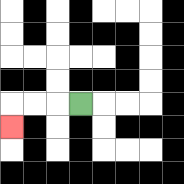{'start': '[3, 4]', 'end': '[0, 5]', 'path_directions': 'L,L,L,D', 'path_coordinates': '[[3, 4], [2, 4], [1, 4], [0, 4], [0, 5]]'}